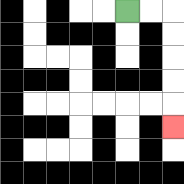{'start': '[5, 0]', 'end': '[7, 5]', 'path_directions': 'R,R,D,D,D,D,D', 'path_coordinates': '[[5, 0], [6, 0], [7, 0], [7, 1], [7, 2], [7, 3], [7, 4], [7, 5]]'}